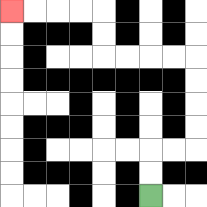{'start': '[6, 8]', 'end': '[0, 0]', 'path_directions': 'U,U,R,R,U,U,U,U,L,L,L,L,U,U,L,L,L,L', 'path_coordinates': '[[6, 8], [6, 7], [6, 6], [7, 6], [8, 6], [8, 5], [8, 4], [8, 3], [8, 2], [7, 2], [6, 2], [5, 2], [4, 2], [4, 1], [4, 0], [3, 0], [2, 0], [1, 0], [0, 0]]'}